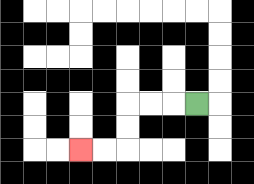{'start': '[8, 4]', 'end': '[3, 6]', 'path_directions': 'L,L,L,D,D,L,L', 'path_coordinates': '[[8, 4], [7, 4], [6, 4], [5, 4], [5, 5], [5, 6], [4, 6], [3, 6]]'}